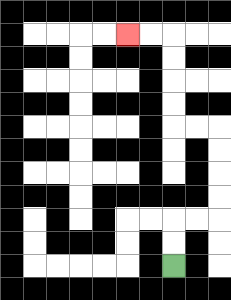{'start': '[7, 11]', 'end': '[5, 1]', 'path_directions': 'U,U,R,R,U,U,U,U,L,L,U,U,U,U,L,L', 'path_coordinates': '[[7, 11], [7, 10], [7, 9], [8, 9], [9, 9], [9, 8], [9, 7], [9, 6], [9, 5], [8, 5], [7, 5], [7, 4], [7, 3], [7, 2], [7, 1], [6, 1], [5, 1]]'}